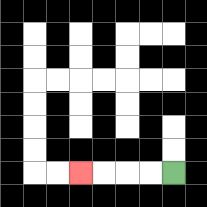{'start': '[7, 7]', 'end': '[3, 7]', 'path_directions': 'L,L,L,L', 'path_coordinates': '[[7, 7], [6, 7], [5, 7], [4, 7], [3, 7]]'}